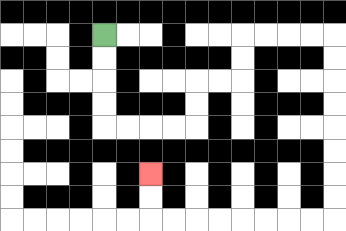{'start': '[4, 1]', 'end': '[6, 7]', 'path_directions': 'D,D,D,D,R,R,R,R,U,U,R,R,U,U,R,R,R,R,D,D,D,D,D,D,D,D,L,L,L,L,L,L,L,L,U,U', 'path_coordinates': '[[4, 1], [4, 2], [4, 3], [4, 4], [4, 5], [5, 5], [6, 5], [7, 5], [8, 5], [8, 4], [8, 3], [9, 3], [10, 3], [10, 2], [10, 1], [11, 1], [12, 1], [13, 1], [14, 1], [14, 2], [14, 3], [14, 4], [14, 5], [14, 6], [14, 7], [14, 8], [14, 9], [13, 9], [12, 9], [11, 9], [10, 9], [9, 9], [8, 9], [7, 9], [6, 9], [6, 8], [6, 7]]'}